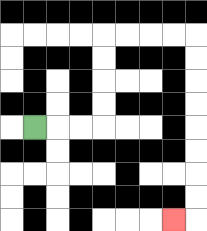{'start': '[1, 5]', 'end': '[7, 9]', 'path_directions': 'R,R,R,U,U,U,U,R,R,R,R,D,D,D,D,D,D,D,D,L', 'path_coordinates': '[[1, 5], [2, 5], [3, 5], [4, 5], [4, 4], [4, 3], [4, 2], [4, 1], [5, 1], [6, 1], [7, 1], [8, 1], [8, 2], [8, 3], [8, 4], [8, 5], [8, 6], [8, 7], [8, 8], [8, 9], [7, 9]]'}